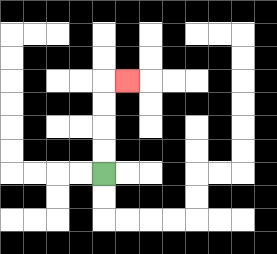{'start': '[4, 7]', 'end': '[5, 3]', 'path_directions': 'U,U,U,U,R', 'path_coordinates': '[[4, 7], [4, 6], [4, 5], [4, 4], [4, 3], [5, 3]]'}